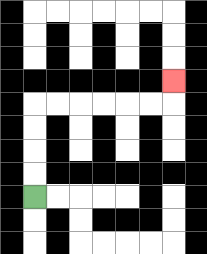{'start': '[1, 8]', 'end': '[7, 3]', 'path_directions': 'U,U,U,U,R,R,R,R,R,R,U', 'path_coordinates': '[[1, 8], [1, 7], [1, 6], [1, 5], [1, 4], [2, 4], [3, 4], [4, 4], [5, 4], [6, 4], [7, 4], [7, 3]]'}